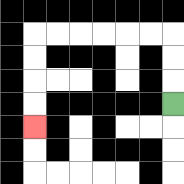{'start': '[7, 4]', 'end': '[1, 5]', 'path_directions': 'U,U,U,L,L,L,L,L,L,D,D,D,D', 'path_coordinates': '[[7, 4], [7, 3], [7, 2], [7, 1], [6, 1], [5, 1], [4, 1], [3, 1], [2, 1], [1, 1], [1, 2], [1, 3], [1, 4], [1, 5]]'}